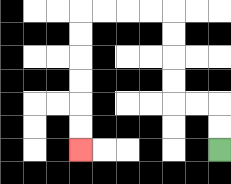{'start': '[9, 6]', 'end': '[3, 6]', 'path_directions': 'U,U,L,L,U,U,U,U,L,L,L,L,D,D,D,D,D,D', 'path_coordinates': '[[9, 6], [9, 5], [9, 4], [8, 4], [7, 4], [7, 3], [7, 2], [7, 1], [7, 0], [6, 0], [5, 0], [4, 0], [3, 0], [3, 1], [3, 2], [3, 3], [3, 4], [3, 5], [3, 6]]'}